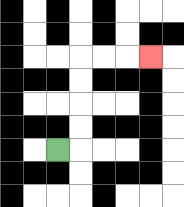{'start': '[2, 6]', 'end': '[6, 2]', 'path_directions': 'R,U,U,U,U,R,R,R', 'path_coordinates': '[[2, 6], [3, 6], [3, 5], [3, 4], [3, 3], [3, 2], [4, 2], [5, 2], [6, 2]]'}